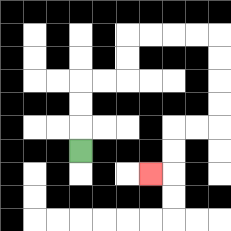{'start': '[3, 6]', 'end': '[6, 7]', 'path_directions': 'U,U,U,R,R,U,U,R,R,R,R,D,D,D,D,L,L,D,D,L', 'path_coordinates': '[[3, 6], [3, 5], [3, 4], [3, 3], [4, 3], [5, 3], [5, 2], [5, 1], [6, 1], [7, 1], [8, 1], [9, 1], [9, 2], [9, 3], [9, 4], [9, 5], [8, 5], [7, 5], [7, 6], [7, 7], [6, 7]]'}